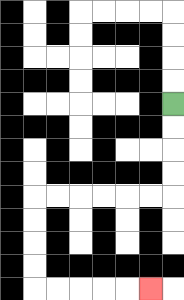{'start': '[7, 4]', 'end': '[6, 12]', 'path_directions': 'D,D,D,D,L,L,L,L,L,L,D,D,D,D,R,R,R,R,R', 'path_coordinates': '[[7, 4], [7, 5], [7, 6], [7, 7], [7, 8], [6, 8], [5, 8], [4, 8], [3, 8], [2, 8], [1, 8], [1, 9], [1, 10], [1, 11], [1, 12], [2, 12], [3, 12], [4, 12], [5, 12], [6, 12]]'}